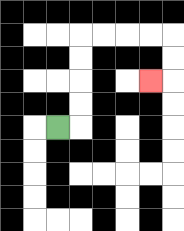{'start': '[2, 5]', 'end': '[6, 3]', 'path_directions': 'R,U,U,U,U,R,R,R,R,D,D,L', 'path_coordinates': '[[2, 5], [3, 5], [3, 4], [3, 3], [3, 2], [3, 1], [4, 1], [5, 1], [6, 1], [7, 1], [7, 2], [7, 3], [6, 3]]'}